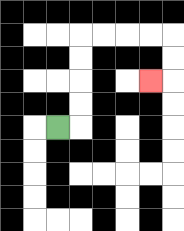{'start': '[2, 5]', 'end': '[6, 3]', 'path_directions': 'R,U,U,U,U,R,R,R,R,D,D,L', 'path_coordinates': '[[2, 5], [3, 5], [3, 4], [3, 3], [3, 2], [3, 1], [4, 1], [5, 1], [6, 1], [7, 1], [7, 2], [7, 3], [6, 3]]'}